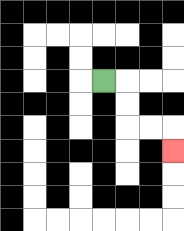{'start': '[4, 3]', 'end': '[7, 6]', 'path_directions': 'R,D,D,R,R,D', 'path_coordinates': '[[4, 3], [5, 3], [5, 4], [5, 5], [6, 5], [7, 5], [7, 6]]'}